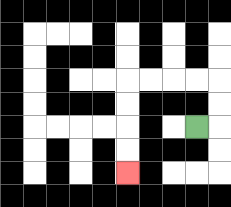{'start': '[8, 5]', 'end': '[5, 7]', 'path_directions': 'R,U,U,L,L,L,L,D,D,D,D', 'path_coordinates': '[[8, 5], [9, 5], [9, 4], [9, 3], [8, 3], [7, 3], [6, 3], [5, 3], [5, 4], [5, 5], [5, 6], [5, 7]]'}